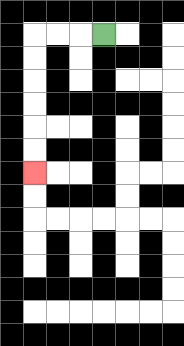{'start': '[4, 1]', 'end': '[1, 7]', 'path_directions': 'L,L,L,D,D,D,D,D,D', 'path_coordinates': '[[4, 1], [3, 1], [2, 1], [1, 1], [1, 2], [1, 3], [1, 4], [1, 5], [1, 6], [1, 7]]'}